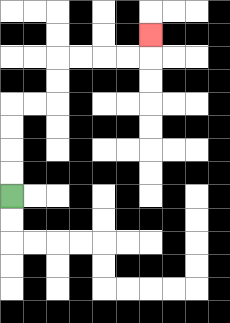{'start': '[0, 8]', 'end': '[6, 1]', 'path_directions': 'U,U,U,U,R,R,U,U,R,R,R,R,U', 'path_coordinates': '[[0, 8], [0, 7], [0, 6], [0, 5], [0, 4], [1, 4], [2, 4], [2, 3], [2, 2], [3, 2], [4, 2], [5, 2], [6, 2], [6, 1]]'}